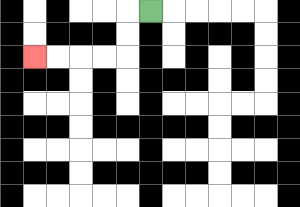{'start': '[6, 0]', 'end': '[1, 2]', 'path_directions': 'L,D,D,L,L,L,L', 'path_coordinates': '[[6, 0], [5, 0], [5, 1], [5, 2], [4, 2], [3, 2], [2, 2], [1, 2]]'}